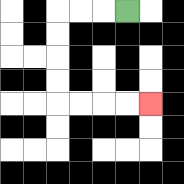{'start': '[5, 0]', 'end': '[6, 4]', 'path_directions': 'L,L,L,D,D,D,D,R,R,R,R', 'path_coordinates': '[[5, 0], [4, 0], [3, 0], [2, 0], [2, 1], [2, 2], [2, 3], [2, 4], [3, 4], [4, 4], [5, 4], [6, 4]]'}